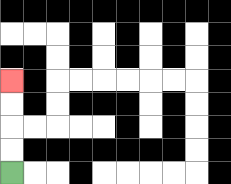{'start': '[0, 7]', 'end': '[0, 3]', 'path_directions': 'U,U,U,U', 'path_coordinates': '[[0, 7], [0, 6], [0, 5], [0, 4], [0, 3]]'}